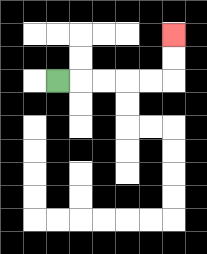{'start': '[2, 3]', 'end': '[7, 1]', 'path_directions': 'R,R,R,R,R,U,U', 'path_coordinates': '[[2, 3], [3, 3], [4, 3], [5, 3], [6, 3], [7, 3], [7, 2], [7, 1]]'}